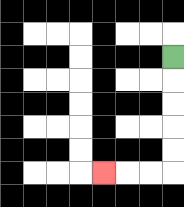{'start': '[7, 2]', 'end': '[4, 7]', 'path_directions': 'D,D,D,D,D,L,L,L', 'path_coordinates': '[[7, 2], [7, 3], [7, 4], [7, 5], [7, 6], [7, 7], [6, 7], [5, 7], [4, 7]]'}